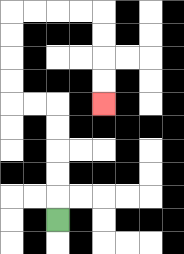{'start': '[2, 9]', 'end': '[4, 4]', 'path_directions': 'U,U,U,U,U,L,L,U,U,U,U,R,R,R,R,D,D,D,D', 'path_coordinates': '[[2, 9], [2, 8], [2, 7], [2, 6], [2, 5], [2, 4], [1, 4], [0, 4], [0, 3], [0, 2], [0, 1], [0, 0], [1, 0], [2, 0], [3, 0], [4, 0], [4, 1], [4, 2], [4, 3], [4, 4]]'}